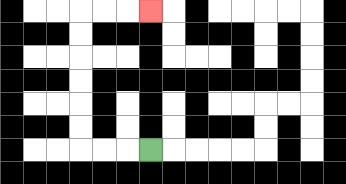{'start': '[6, 6]', 'end': '[6, 0]', 'path_directions': 'L,L,L,U,U,U,U,U,U,R,R,R', 'path_coordinates': '[[6, 6], [5, 6], [4, 6], [3, 6], [3, 5], [3, 4], [3, 3], [3, 2], [3, 1], [3, 0], [4, 0], [5, 0], [6, 0]]'}